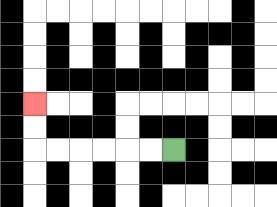{'start': '[7, 6]', 'end': '[1, 4]', 'path_directions': 'L,L,L,L,L,L,U,U', 'path_coordinates': '[[7, 6], [6, 6], [5, 6], [4, 6], [3, 6], [2, 6], [1, 6], [1, 5], [1, 4]]'}